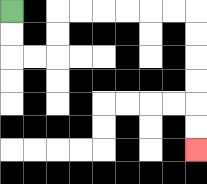{'start': '[0, 0]', 'end': '[8, 6]', 'path_directions': 'D,D,R,R,U,U,R,R,R,R,R,R,D,D,D,D,D,D', 'path_coordinates': '[[0, 0], [0, 1], [0, 2], [1, 2], [2, 2], [2, 1], [2, 0], [3, 0], [4, 0], [5, 0], [6, 0], [7, 0], [8, 0], [8, 1], [8, 2], [8, 3], [8, 4], [8, 5], [8, 6]]'}